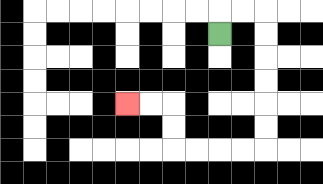{'start': '[9, 1]', 'end': '[5, 4]', 'path_directions': 'U,R,R,D,D,D,D,D,D,L,L,L,L,U,U,L,L', 'path_coordinates': '[[9, 1], [9, 0], [10, 0], [11, 0], [11, 1], [11, 2], [11, 3], [11, 4], [11, 5], [11, 6], [10, 6], [9, 6], [8, 6], [7, 6], [7, 5], [7, 4], [6, 4], [5, 4]]'}